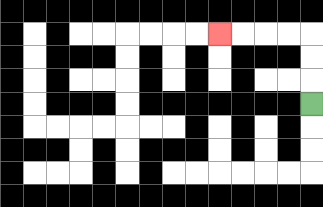{'start': '[13, 4]', 'end': '[9, 1]', 'path_directions': 'U,U,U,L,L,L,L', 'path_coordinates': '[[13, 4], [13, 3], [13, 2], [13, 1], [12, 1], [11, 1], [10, 1], [9, 1]]'}